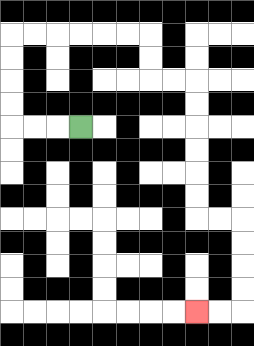{'start': '[3, 5]', 'end': '[8, 13]', 'path_directions': 'L,L,L,U,U,U,U,R,R,R,R,R,R,D,D,R,R,D,D,D,D,D,D,R,R,D,D,D,D,L,L', 'path_coordinates': '[[3, 5], [2, 5], [1, 5], [0, 5], [0, 4], [0, 3], [0, 2], [0, 1], [1, 1], [2, 1], [3, 1], [4, 1], [5, 1], [6, 1], [6, 2], [6, 3], [7, 3], [8, 3], [8, 4], [8, 5], [8, 6], [8, 7], [8, 8], [8, 9], [9, 9], [10, 9], [10, 10], [10, 11], [10, 12], [10, 13], [9, 13], [8, 13]]'}